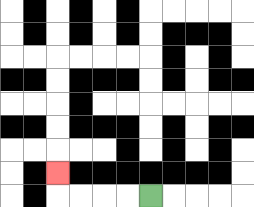{'start': '[6, 8]', 'end': '[2, 7]', 'path_directions': 'L,L,L,L,U', 'path_coordinates': '[[6, 8], [5, 8], [4, 8], [3, 8], [2, 8], [2, 7]]'}